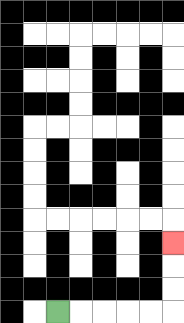{'start': '[2, 13]', 'end': '[7, 10]', 'path_directions': 'R,R,R,R,R,U,U,U', 'path_coordinates': '[[2, 13], [3, 13], [4, 13], [5, 13], [6, 13], [7, 13], [7, 12], [7, 11], [7, 10]]'}